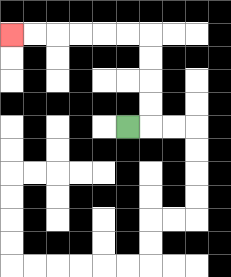{'start': '[5, 5]', 'end': '[0, 1]', 'path_directions': 'R,U,U,U,U,L,L,L,L,L,L', 'path_coordinates': '[[5, 5], [6, 5], [6, 4], [6, 3], [6, 2], [6, 1], [5, 1], [4, 1], [3, 1], [2, 1], [1, 1], [0, 1]]'}